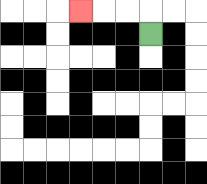{'start': '[6, 1]', 'end': '[3, 0]', 'path_directions': 'U,L,L,L', 'path_coordinates': '[[6, 1], [6, 0], [5, 0], [4, 0], [3, 0]]'}